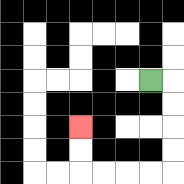{'start': '[6, 3]', 'end': '[3, 5]', 'path_directions': 'R,D,D,D,D,L,L,L,L,U,U', 'path_coordinates': '[[6, 3], [7, 3], [7, 4], [7, 5], [7, 6], [7, 7], [6, 7], [5, 7], [4, 7], [3, 7], [3, 6], [3, 5]]'}